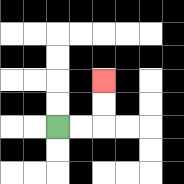{'start': '[2, 5]', 'end': '[4, 3]', 'path_directions': 'R,R,U,U', 'path_coordinates': '[[2, 5], [3, 5], [4, 5], [4, 4], [4, 3]]'}